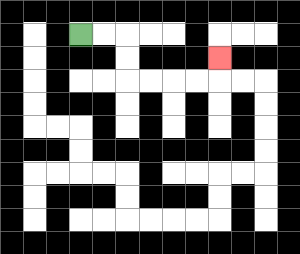{'start': '[3, 1]', 'end': '[9, 2]', 'path_directions': 'R,R,D,D,R,R,R,R,U', 'path_coordinates': '[[3, 1], [4, 1], [5, 1], [5, 2], [5, 3], [6, 3], [7, 3], [8, 3], [9, 3], [9, 2]]'}